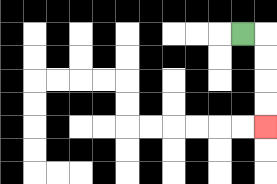{'start': '[10, 1]', 'end': '[11, 5]', 'path_directions': 'R,D,D,D,D', 'path_coordinates': '[[10, 1], [11, 1], [11, 2], [11, 3], [11, 4], [11, 5]]'}